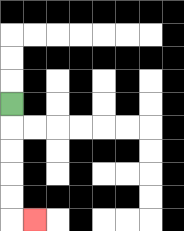{'start': '[0, 4]', 'end': '[1, 9]', 'path_directions': 'D,D,D,D,D,R', 'path_coordinates': '[[0, 4], [0, 5], [0, 6], [0, 7], [0, 8], [0, 9], [1, 9]]'}